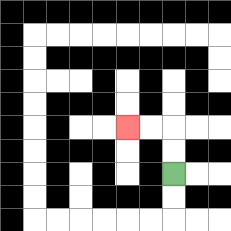{'start': '[7, 7]', 'end': '[5, 5]', 'path_directions': 'U,U,L,L', 'path_coordinates': '[[7, 7], [7, 6], [7, 5], [6, 5], [5, 5]]'}